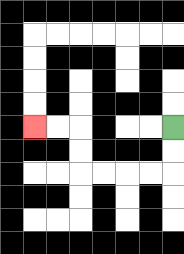{'start': '[7, 5]', 'end': '[1, 5]', 'path_directions': 'D,D,L,L,L,L,U,U,L,L', 'path_coordinates': '[[7, 5], [7, 6], [7, 7], [6, 7], [5, 7], [4, 7], [3, 7], [3, 6], [3, 5], [2, 5], [1, 5]]'}